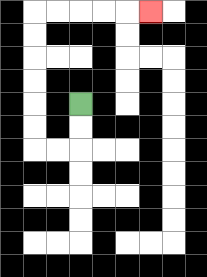{'start': '[3, 4]', 'end': '[6, 0]', 'path_directions': 'D,D,L,L,U,U,U,U,U,U,R,R,R,R,R', 'path_coordinates': '[[3, 4], [3, 5], [3, 6], [2, 6], [1, 6], [1, 5], [1, 4], [1, 3], [1, 2], [1, 1], [1, 0], [2, 0], [3, 0], [4, 0], [5, 0], [6, 0]]'}